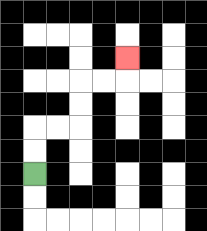{'start': '[1, 7]', 'end': '[5, 2]', 'path_directions': 'U,U,R,R,U,U,R,R,U', 'path_coordinates': '[[1, 7], [1, 6], [1, 5], [2, 5], [3, 5], [3, 4], [3, 3], [4, 3], [5, 3], [5, 2]]'}